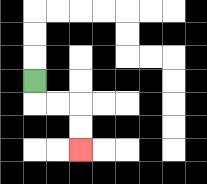{'start': '[1, 3]', 'end': '[3, 6]', 'path_directions': 'D,R,R,D,D', 'path_coordinates': '[[1, 3], [1, 4], [2, 4], [3, 4], [3, 5], [3, 6]]'}